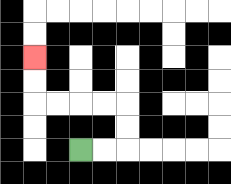{'start': '[3, 6]', 'end': '[1, 2]', 'path_directions': 'R,R,U,U,L,L,L,L,U,U', 'path_coordinates': '[[3, 6], [4, 6], [5, 6], [5, 5], [5, 4], [4, 4], [3, 4], [2, 4], [1, 4], [1, 3], [1, 2]]'}